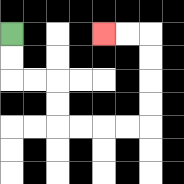{'start': '[0, 1]', 'end': '[4, 1]', 'path_directions': 'D,D,R,R,D,D,R,R,R,R,U,U,U,U,L,L', 'path_coordinates': '[[0, 1], [0, 2], [0, 3], [1, 3], [2, 3], [2, 4], [2, 5], [3, 5], [4, 5], [5, 5], [6, 5], [6, 4], [6, 3], [6, 2], [6, 1], [5, 1], [4, 1]]'}